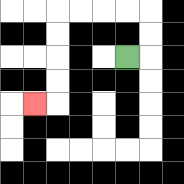{'start': '[5, 2]', 'end': '[1, 4]', 'path_directions': 'R,U,U,L,L,L,L,D,D,D,D,L', 'path_coordinates': '[[5, 2], [6, 2], [6, 1], [6, 0], [5, 0], [4, 0], [3, 0], [2, 0], [2, 1], [2, 2], [2, 3], [2, 4], [1, 4]]'}